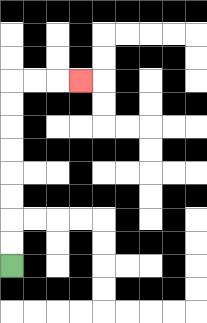{'start': '[0, 11]', 'end': '[3, 3]', 'path_directions': 'U,U,U,U,U,U,U,U,R,R,R', 'path_coordinates': '[[0, 11], [0, 10], [0, 9], [0, 8], [0, 7], [0, 6], [0, 5], [0, 4], [0, 3], [1, 3], [2, 3], [3, 3]]'}